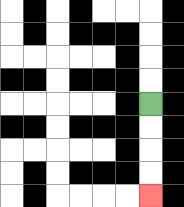{'start': '[6, 4]', 'end': '[6, 8]', 'path_directions': 'D,D,D,D', 'path_coordinates': '[[6, 4], [6, 5], [6, 6], [6, 7], [6, 8]]'}